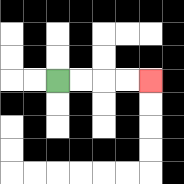{'start': '[2, 3]', 'end': '[6, 3]', 'path_directions': 'R,R,R,R', 'path_coordinates': '[[2, 3], [3, 3], [4, 3], [5, 3], [6, 3]]'}